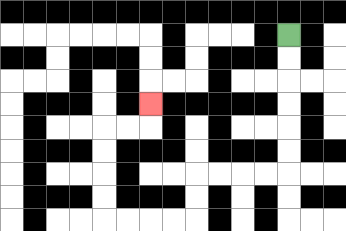{'start': '[12, 1]', 'end': '[6, 4]', 'path_directions': 'D,D,D,D,D,D,L,L,L,L,D,D,L,L,L,L,U,U,U,U,R,R,U', 'path_coordinates': '[[12, 1], [12, 2], [12, 3], [12, 4], [12, 5], [12, 6], [12, 7], [11, 7], [10, 7], [9, 7], [8, 7], [8, 8], [8, 9], [7, 9], [6, 9], [5, 9], [4, 9], [4, 8], [4, 7], [4, 6], [4, 5], [5, 5], [6, 5], [6, 4]]'}